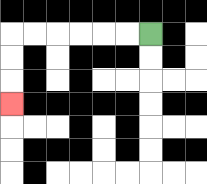{'start': '[6, 1]', 'end': '[0, 4]', 'path_directions': 'L,L,L,L,L,L,D,D,D', 'path_coordinates': '[[6, 1], [5, 1], [4, 1], [3, 1], [2, 1], [1, 1], [0, 1], [0, 2], [0, 3], [0, 4]]'}